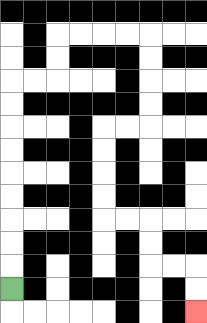{'start': '[0, 12]', 'end': '[8, 13]', 'path_directions': 'U,U,U,U,U,U,U,U,U,R,R,U,U,R,R,R,R,D,D,D,D,L,L,D,D,D,D,R,R,D,D,R,R,D,D', 'path_coordinates': '[[0, 12], [0, 11], [0, 10], [0, 9], [0, 8], [0, 7], [0, 6], [0, 5], [0, 4], [0, 3], [1, 3], [2, 3], [2, 2], [2, 1], [3, 1], [4, 1], [5, 1], [6, 1], [6, 2], [6, 3], [6, 4], [6, 5], [5, 5], [4, 5], [4, 6], [4, 7], [4, 8], [4, 9], [5, 9], [6, 9], [6, 10], [6, 11], [7, 11], [8, 11], [8, 12], [8, 13]]'}